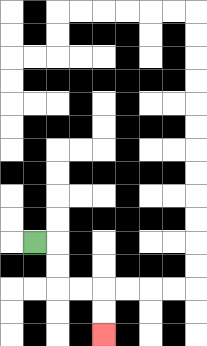{'start': '[1, 10]', 'end': '[4, 14]', 'path_directions': 'R,D,D,R,R,D,D', 'path_coordinates': '[[1, 10], [2, 10], [2, 11], [2, 12], [3, 12], [4, 12], [4, 13], [4, 14]]'}